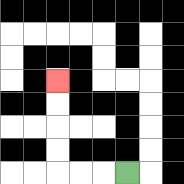{'start': '[5, 7]', 'end': '[2, 3]', 'path_directions': 'L,L,L,U,U,U,U', 'path_coordinates': '[[5, 7], [4, 7], [3, 7], [2, 7], [2, 6], [2, 5], [2, 4], [2, 3]]'}